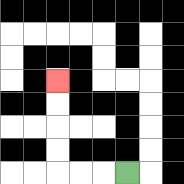{'start': '[5, 7]', 'end': '[2, 3]', 'path_directions': 'L,L,L,U,U,U,U', 'path_coordinates': '[[5, 7], [4, 7], [3, 7], [2, 7], [2, 6], [2, 5], [2, 4], [2, 3]]'}